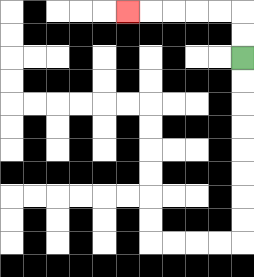{'start': '[10, 2]', 'end': '[5, 0]', 'path_directions': 'U,U,L,L,L,L,L', 'path_coordinates': '[[10, 2], [10, 1], [10, 0], [9, 0], [8, 0], [7, 0], [6, 0], [5, 0]]'}